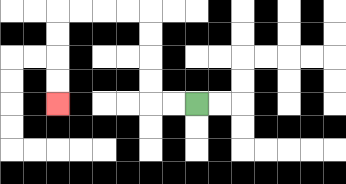{'start': '[8, 4]', 'end': '[2, 4]', 'path_directions': 'L,L,U,U,U,U,L,L,L,L,D,D,D,D', 'path_coordinates': '[[8, 4], [7, 4], [6, 4], [6, 3], [6, 2], [6, 1], [6, 0], [5, 0], [4, 0], [3, 0], [2, 0], [2, 1], [2, 2], [2, 3], [2, 4]]'}